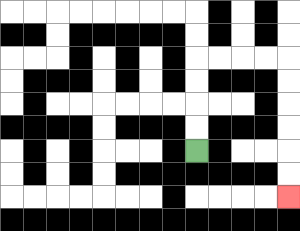{'start': '[8, 6]', 'end': '[12, 8]', 'path_directions': 'U,U,U,U,R,R,R,R,D,D,D,D,D,D', 'path_coordinates': '[[8, 6], [8, 5], [8, 4], [8, 3], [8, 2], [9, 2], [10, 2], [11, 2], [12, 2], [12, 3], [12, 4], [12, 5], [12, 6], [12, 7], [12, 8]]'}